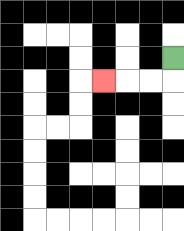{'start': '[7, 2]', 'end': '[4, 3]', 'path_directions': 'D,L,L,L', 'path_coordinates': '[[7, 2], [7, 3], [6, 3], [5, 3], [4, 3]]'}